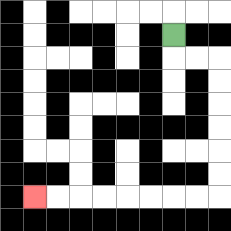{'start': '[7, 1]', 'end': '[1, 8]', 'path_directions': 'D,R,R,D,D,D,D,D,D,L,L,L,L,L,L,L,L', 'path_coordinates': '[[7, 1], [7, 2], [8, 2], [9, 2], [9, 3], [9, 4], [9, 5], [9, 6], [9, 7], [9, 8], [8, 8], [7, 8], [6, 8], [5, 8], [4, 8], [3, 8], [2, 8], [1, 8]]'}